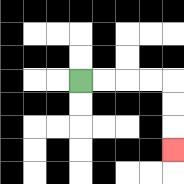{'start': '[3, 3]', 'end': '[7, 6]', 'path_directions': 'R,R,R,R,D,D,D', 'path_coordinates': '[[3, 3], [4, 3], [5, 3], [6, 3], [7, 3], [7, 4], [7, 5], [7, 6]]'}